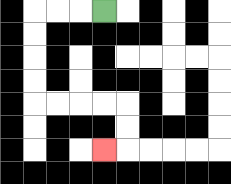{'start': '[4, 0]', 'end': '[4, 6]', 'path_directions': 'L,L,L,D,D,D,D,R,R,R,R,D,D,L', 'path_coordinates': '[[4, 0], [3, 0], [2, 0], [1, 0], [1, 1], [1, 2], [1, 3], [1, 4], [2, 4], [3, 4], [4, 4], [5, 4], [5, 5], [5, 6], [4, 6]]'}